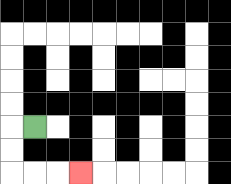{'start': '[1, 5]', 'end': '[3, 7]', 'path_directions': 'L,D,D,R,R,R', 'path_coordinates': '[[1, 5], [0, 5], [0, 6], [0, 7], [1, 7], [2, 7], [3, 7]]'}